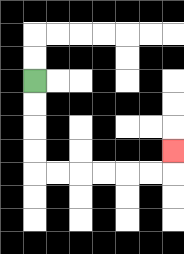{'start': '[1, 3]', 'end': '[7, 6]', 'path_directions': 'D,D,D,D,R,R,R,R,R,R,U', 'path_coordinates': '[[1, 3], [1, 4], [1, 5], [1, 6], [1, 7], [2, 7], [3, 7], [4, 7], [5, 7], [6, 7], [7, 7], [7, 6]]'}